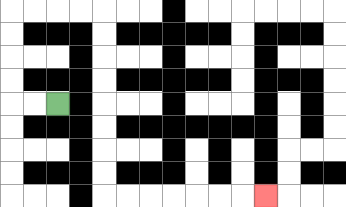{'start': '[2, 4]', 'end': '[11, 8]', 'path_directions': 'L,L,U,U,U,U,R,R,R,R,D,D,D,D,D,D,D,D,R,R,R,R,R,R,R', 'path_coordinates': '[[2, 4], [1, 4], [0, 4], [0, 3], [0, 2], [0, 1], [0, 0], [1, 0], [2, 0], [3, 0], [4, 0], [4, 1], [4, 2], [4, 3], [4, 4], [4, 5], [4, 6], [4, 7], [4, 8], [5, 8], [6, 8], [7, 8], [8, 8], [9, 8], [10, 8], [11, 8]]'}